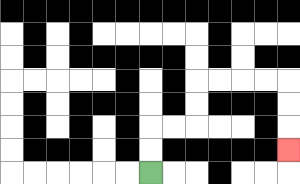{'start': '[6, 7]', 'end': '[12, 6]', 'path_directions': 'U,U,R,R,U,U,R,R,R,R,D,D,D', 'path_coordinates': '[[6, 7], [6, 6], [6, 5], [7, 5], [8, 5], [8, 4], [8, 3], [9, 3], [10, 3], [11, 3], [12, 3], [12, 4], [12, 5], [12, 6]]'}